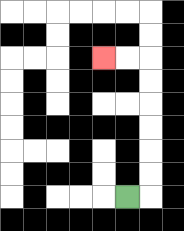{'start': '[5, 8]', 'end': '[4, 2]', 'path_directions': 'R,U,U,U,U,U,U,L,L', 'path_coordinates': '[[5, 8], [6, 8], [6, 7], [6, 6], [6, 5], [6, 4], [6, 3], [6, 2], [5, 2], [4, 2]]'}